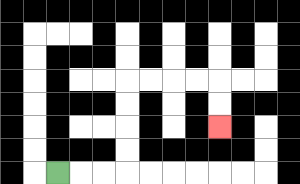{'start': '[2, 7]', 'end': '[9, 5]', 'path_directions': 'R,R,R,U,U,U,U,R,R,R,R,D,D', 'path_coordinates': '[[2, 7], [3, 7], [4, 7], [5, 7], [5, 6], [5, 5], [5, 4], [5, 3], [6, 3], [7, 3], [8, 3], [9, 3], [9, 4], [9, 5]]'}